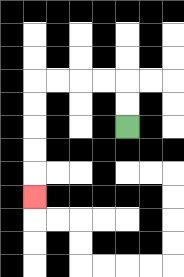{'start': '[5, 5]', 'end': '[1, 8]', 'path_directions': 'U,U,L,L,L,L,D,D,D,D,D', 'path_coordinates': '[[5, 5], [5, 4], [5, 3], [4, 3], [3, 3], [2, 3], [1, 3], [1, 4], [1, 5], [1, 6], [1, 7], [1, 8]]'}